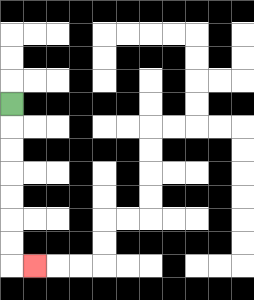{'start': '[0, 4]', 'end': '[1, 11]', 'path_directions': 'D,D,D,D,D,D,D,R', 'path_coordinates': '[[0, 4], [0, 5], [0, 6], [0, 7], [0, 8], [0, 9], [0, 10], [0, 11], [1, 11]]'}